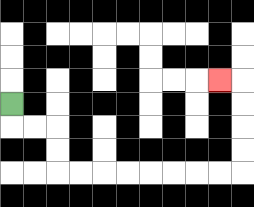{'start': '[0, 4]', 'end': '[9, 3]', 'path_directions': 'D,R,R,D,D,R,R,R,R,R,R,R,R,U,U,U,U,L', 'path_coordinates': '[[0, 4], [0, 5], [1, 5], [2, 5], [2, 6], [2, 7], [3, 7], [4, 7], [5, 7], [6, 7], [7, 7], [8, 7], [9, 7], [10, 7], [10, 6], [10, 5], [10, 4], [10, 3], [9, 3]]'}